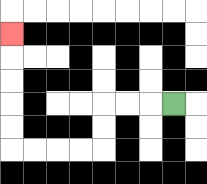{'start': '[7, 4]', 'end': '[0, 1]', 'path_directions': 'L,L,L,D,D,L,L,L,L,U,U,U,U,U', 'path_coordinates': '[[7, 4], [6, 4], [5, 4], [4, 4], [4, 5], [4, 6], [3, 6], [2, 6], [1, 6], [0, 6], [0, 5], [0, 4], [0, 3], [0, 2], [0, 1]]'}